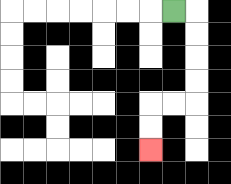{'start': '[7, 0]', 'end': '[6, 6]', 'path_directions': 'R,D,D,D,D,L,L,D,D', 'path_coordinates': '[[7, 0], [8, 0], [8, 1], [8, 2], [8, 3], [8, 4], [7, 4], [6, 4], [6, 5], [6, 6]]'}